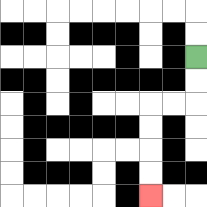{'start': '[8, 2]', 'end': '[6, 8]', 'path_directions': 'D,D,L,L,D,D,D,D', 'path_coordinates': '[[8, 2], [8, 3], [8, 4], [7, 4], [6, 4], [6, 5], [6, 6], [6, 7], [6, 8]]'}